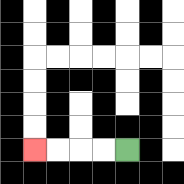{'start': '[5, 6]', 'end': '[1, 6]', 'path_directions': 'L,L,L,L', 'path_coordinates': '[[5, 6], [4, 6], [3, 6], [2, 6], [1, 6]]'}